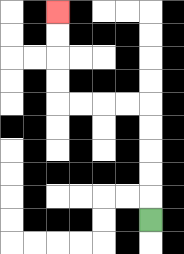{'start': '[6, 9]', 'end': '[2, 0]', 'path_directions': 'U,U,U,U,U,L,L,L,L,U,U,U,U', 'path_coordinates': '[[6, 9], [6, 8], [6, 7], [6, 6], [6, 5], [6, 4], [5, 4], [4, 4], [3, 4], [2, 4], [2, 3], [2, 2], [2, 1], [2, 0]]'}